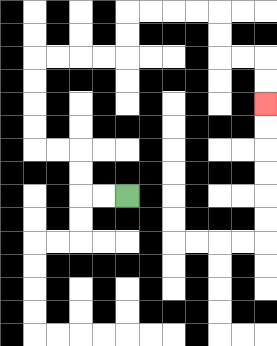{'start': '[5, 8]', 'end': '[11, 4]', 'path_directions': 'L,L,U,U,L,L,U,U,U,U,R,R,R,R,U,U,R,R,R,R,D,D,R,R,D,D', 'path_coordinates': '[[5, 8], [4, 8], [3, 8], [3, 7], [3, 6], [2, 6], [1, 6], [1, 5], [1, 4], [1, 3], [1, 2], [2, 2], [3, 2], [4, 2], [5, 2], [5, 1], [5, 0], [6, 0], [7, 0], [8, 0], [9, 0], [9, 1], [9, 2], [10, 2], [11, 2], [11, 3], [11, 4]]'}